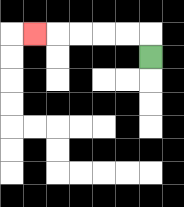{'start': '[6, 2]', 'end': '[1, 1]', 'path_directions': 'U,L,L,L,L,L', 'path_coordinates': '[[6, 2], [6, 1], [5, 1], [4, 1], [3, 1], [2, 1], [1, 1]]'}